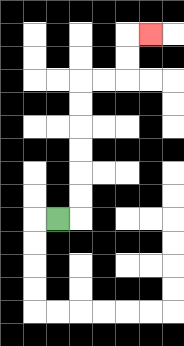{'start': '[2, 9]', 'end': '[6, 1]', 'path_directions': 'R,U,U,U,U,U,U,R,R,U,U,R', 'path_coordinates': '[[2, 9], [3, 9], [3, 8], [3, 7], [3, 6], [3, 5], [3, 4], [3, 3], [4, 3], [5, 3], [5, 2], [5, 1], [6, 1]]'}